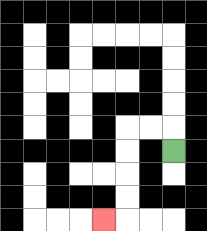{'start': '[7, 6]', 'end': '[4, 9]', 'path_directions': 'U,L,L,D,D,D,D,L', 'path_coordinates': '[[7, 6], [7, 5], [6, 5], [5, 5], [5, 6], [5, 7], [5, 8], [5, 9], [4, 9]]'}